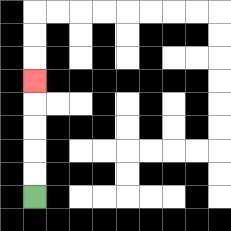{'start': '[1, 8]', 'end': '[1, 3]', 'path_directions': 'U,U,U,U,U', 'path_coordinates': '[[1, 8], [1, 7], [1, 6], [1, 5], [1, 4], [1, 3]]'}